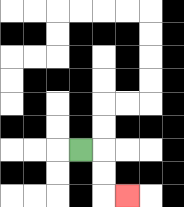{'start': '[3, 6]', 'end': '[5, 8]', 'path_directions': 'R,D,D,R', 'path_coordinates': '[[3, 6], [4, 6], [4, 7], [4, 8], [5, 8]]'}